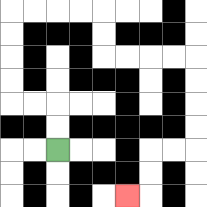{'start': '[2, 6]', 'end': '[5, 8]', 'path_directions': 'U,U,L,L,U,U,U,U,R,R,R,R,D,D,R,R,R,R,D,D,D,D,L,L,D,D,L', 'path_coordinates': '[[2, 6], [2, 5], [2, 4], [1, 4], [0, 4], [0, 3], [0, 2], [0, 1], [0, 0], [1, 0], [2, 0], [3, 0], [4, 0], [4, 1], [4, 2], [5, 2], [6, 2], [7, 2], [8, 2], [8, 3], [8, 4], [8, 5], [8, 6], [7, 6], [6, 6], [6, 7], [6, 8], [5, 8]]'}